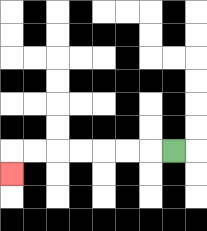{'start': '[7, 6]', 'end': '[0, 7]', 'path_directions': 'L,L,L,L,L,L,L,D', 'path_coordinates': '[[7, 6], [6, 6], [5, 6], [4, 6], [3, 6], [2, 6], [1, 6], [0, 6], [0, 7]]'}